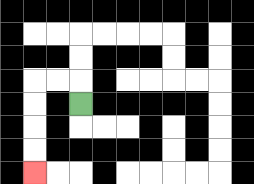{'start': '[3, 4]', 'end': '[1, 7]', 'path_directions': 'U,L,L,D,D,D,D', 'path_coordinates': '[[3, 4], [3, 3], [2, 3], [1, 3], [1, 4], [1, 5], [1, 6], [1, 7]]'}